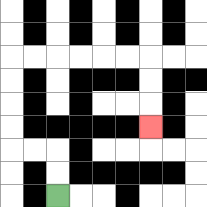{'start': '[2, 8]', 'end': '[6, 5]', 'path_directions': 'U,U,L,L,U,U,U,U,R,R,R,R,R,R,D,D,D', 'path_coordinates': '[[2, 8], [2, 7], [2, 6], [1, 6], [0, 6], [0, 5], [0, 4], [0, 3], [0, 2], [1, 2], [2, 2], [3, 2], [4, 2], [5, 2], [6, 2], [6, 3], [6, 4], [6, 5]]'}